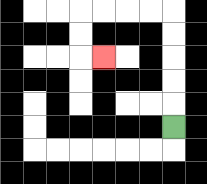{'start': '[7, 5]', 'end': '[4, 2]', 'path_directions': 'U,U,U,U,U,L,L,L,L,D,D,R', 'path_coordinates': '[[7, 5], [7, 4], [7, 3], [7, 2], [7, 1], [7, 0], [6, 0], [5, 0], [4, 0], [3, 0], [3, 1], [3, 2], [4, 2]]'}